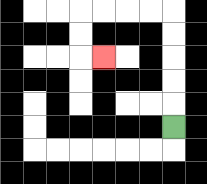{'start': '[7, 5]', 'end': '[4, 2]', 'path_directions': 'U,U,U,U,U,L,L,L,L,D,D,R', 'path_coordinates': '[[7, 5], [7, 4], [7, 3], [7, 2], [7, 1], [7, 0], [6, 0], [5, 0], [4, 0], [3, 0], [3, 1], [3, 2], [4, 2]]'}